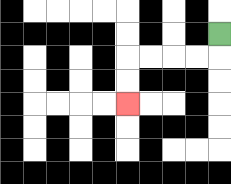{'start': '[9, 1]', 'end': '[5, 4]', 'path_directions': 'D,L,L,L,L,D,D', 'path_coordinates': '[[9, 1], [9, 2], [8, 2], [7, 2], [6, 2], [5, 2], [5, 3], [5, 4]]'}